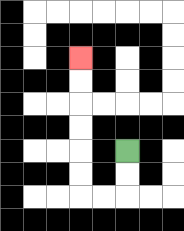{'start': '[5, 6]', 'end': '[3, 2]', 'path_directions': 'D,D,L,L,U,U,U,U,U,U', 'path_coordinates': '[[5, 6], [5, 7], [5, 8], [4, 8], [3, 8], [3, 7], [3, 6], [3, 5], [3, 4], [3, 3], [3, 2]]'}